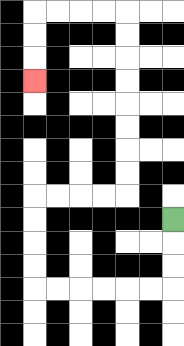{'start': '[7, 9]', 'end': '[1, 3]', 'path_directions': 'D,D,D,L,L,L,L,L,L,U,U,U,U,R,R,R,R,U,U,U,U,U,U,U,U,L,L,L,L,D,D,D', 'path_coordinates': '[[7, 9], [7, 10], [7, 11], [7, 12], [6, 12], [5, 12], [4, 12], [3, 12], [2, 12], [1, 12], [1, 11], [1, 10], [1, 9], [1, 8], [2, 8], [3, 8], [4, 8], [5, 8], [5, 7], [5, 6], [5, 5], [5, 4], [5, 3], [5, 2], [5, 1], [5, 0], [4, 0], [3, 0], [2, 0], [1, 0], [1, 1], [1, 2], [1, 3]]'}